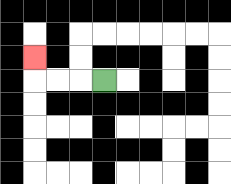{'start': '[4, 3]', 'end': '[1, 2]', 'path_directions': 'L,L,L,U', 'path_coordinates': '[[4, 3], [3, 3], [2, 3], [1, 3], [1, 2]]'}